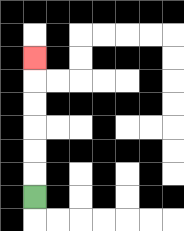{'start': '[1, 8]', 'end': '[1, 2]', 'path_directions': 'U,U,U,U,U,U', 'path_coordinates': '[[1, 8], [1, 7], [1, 6], [1, 5], [1, 4], [1, 3], [1, 2]]'}